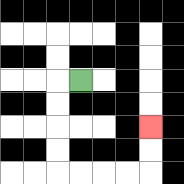{'start': '[3, 3]', 'end': '[6, 5]', 'path_directions': 'L,D,D,D,D,R,R,R,R,U,U', 'path_coordinates': '[[3, 3], [2, 3], [2, 4], [2, 5], [2, 6], [2, 7], [3, 7], [4, 7], [5, 7], [6, 7], [6, 6], [6, 5]]'}